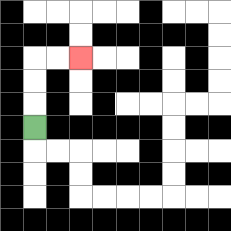{'start': '[1, 5]', 'end': '[3, 2]', 'path_directions': 'U,U,U,R,R', 'path_coordinates': '[[1, 5], [1, 4], [1, 3], [1, 2], [2, 2], [3, 2]]'}